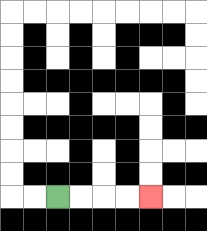{'start': '[2, 8]', 'end': '[6, 8]', 'path_directions': 'R,R,R,R', 'path_coordinates': '[[2, 8], [3, 8], [4, 8], [5, 8], [6, 8]]'}